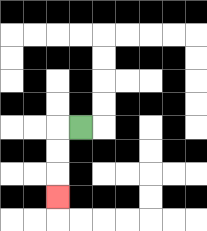{'start': '[3, 5]', 'end': '[2, 8]', 'path_directions': 'L,D,D,D', 'path_coordinates': '[[3, 5], [2, 5], [2, 6], [2, 7], [2, 8]]'}